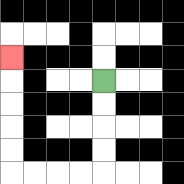{'start': '[4, 3]', 'end': '[0, 2]', 'path_directions': 'D,D,D,D,L,L,L,L,U,U,U,U,U', 'path_coordinates': '[[4, 3], [4, 4], [4, 5], [4, 6], [4, 7], [3, 7], [2, 7], [1, 7], [0, 7], [0, 6], [0, 5], [0, 4], [0, 3], [0, 2]]'}